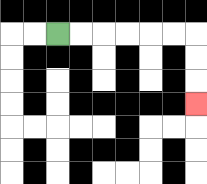{'start': '[2, 1]', 'end': '[8, 4]', 'path_directions': 'R,R,R,R,R,R,D,D,D', 'path_coordinates': '[[2, 1], [3, 1], [4, 1], [5, 1], [6, 1], [7, 1], [8, 1], [8, 2], [8, 3], [8, 4]]'}